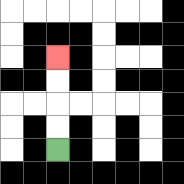{'start': '[2, 6]', 'end': '[2, 2]', 'path_directions': 'U,U,U,U', 'path_coordinates': '[[2, 6], [2, 5], [2, 4], [2, 3], [2, 2]]'}